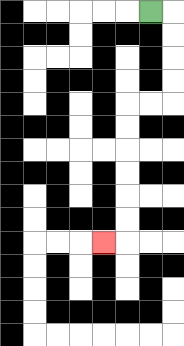{'start': '[6, 0]', 'end': '[4, 10]', 'path_directions': 'R,D,D,D,D,L,L,D,D,D,D,D,D,L', 'path_coordinates': '[[6, 0], [7, 0], [7, 1], [7, 2], [7, 3], [7, 4], [6, 4], [5, 4], [5, 5], [5, 6], [5, 7], [5, 8], [5, 9], [5, 10], [4, 10]]'}